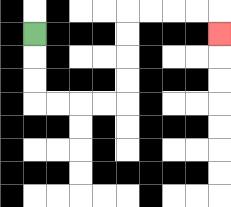{'start': '[1, 1]', 'end': '[9, 1]', 'path_directions': 'D,D,D,R,R,R,R,U,U,U,U,R,R,R,R,D', 'path_coordinates': '[[1, 1], [1, 2], [1, 3], [1, 4], [2, 4], [3, 4], [4, 4], [5, 4], [5, 3], [5, 2], [5, 1], [5, 0], [6, 0], [7, 0], [8, 0], [9, 0], [9, 1]]'}